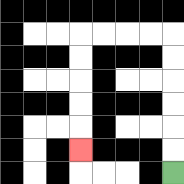{'start': '[7, 7]', 'end': '[3, 6]', 'path_directions': 'U,U,U,U,U,U,L,L,L,L,D,D,D,D,D', 'path_coordinates': '[[7, 7], [7, 6], [7, 5], [7, 4], [7, 3], [7, 2], [7, 1], [6, 1], [5, 1], [4, 1], [3, 1], [3, 2], [3, 3], [3, 4], [3, 5], [3, 6]]'}